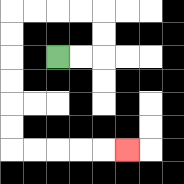{'start': '[2, 2]', 'end': '[5, 6]', 'path_directions': 'R,R,U,U,L,L,L,L,D,D,D,D,D,D,R,R,R,R,R', 'path_coordinates': '[[2, 2], [3, 2], [4, 2], [4, 1], [4, 0], [3, 0], [2, 0], [1, 0], [0, 0], [0, 1], [0, 2], [0, 3], [0, 4], [0, 5], [0, 6], [1, 6], [2, 6], [3, 6], [4, 6], [5, 6]]'}